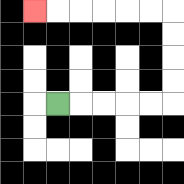{'start': '[2, 4]', 'end': '[1, 0]', 'path_directions': 'R,R,R,R,R,U,U,U,U,L,L,L,L,L,L', 'path_coordinates': '[[2, 4], [3, 4], [4, 4], [5, 4], [6, 4], [7, 4], [7, 3], [7, 2], [7, 1], [7, 0], [6, 0], [5, 0], [4, 0], [3, 0], [2, 0], [1, 0]]'}